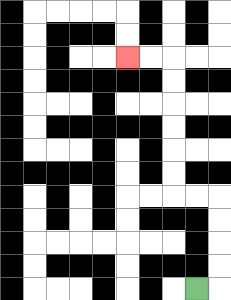{'start': '[8, 12]', 'end': '[5, 2]', 'path_directions': 'R,U,U,U,U,L,L,U,U,U,U,U,U,L,L', 'path_coordinates': '[[8, 12], [9, 12], [9, 11], [9, 10], [9, 9], [9, 8], [8, 8], [7, 8], [7, 7], [7, 6], [7, 5], [7, 4], [7, 3], [7, 2], [6, 2], [5, 2]]'}